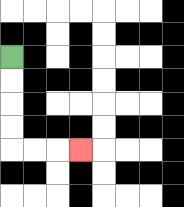{'start': '[0, 2]', 'end': '[3, 6]', 'path_directions': 'D,D,D,D,R,R,R', 'path_coordinates': '[[0, 2], [0, 3], [0, 4], [0, 5], [0, 6], [1, 6], [2, 6], [3, 6]]'}